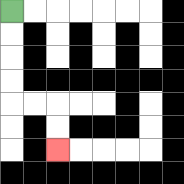{'start': '[0, 0]', 'end': '[2, 6]', 'path_directions': 'D,D,D,D,R,R,D,D', 'path_coordinates': '[[0, 0], [0, 1], [0, 2], [0, 3], [0, 4], [1, 4], [2, 4], [2, 5], [2, 6]]'}